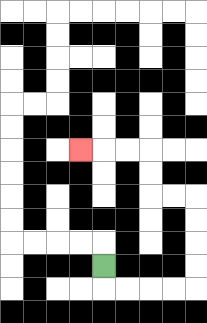{'start': '[4, 11]', 'end': '[3, 6]', 'path_directions': 'D,R,R,R,R,U,U,U,U,L,L,U,U,L,L,L', 'path_coordinates': '[[4, 11], [4, 12], [5, 12], [6, 12], [7, 12], [8, 12], [8, 11], [8, 10], [8, 9], [8, 8], [7, 8], [6, 8], [6, 7], [6, 6], [5, 6], [4, 6], [3, 6]]'}